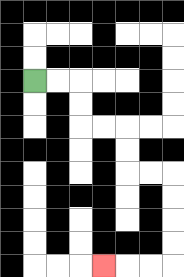{'start': '[1, 3]', 'end': '[4, 11]', 'path_directions': 'R,R,D,D,R,R,D,D,R,R,D,D,D,D,L,L,L', 'path_coordinates': '[[1, 3], [2, 3], [3, 3], [3, 4], [3, 5], [4, 5], [5, 5], [5, 6], [5, 7], [6, 7], [7, 7], [7, 8], [7, 9], [7, 10], [7, 11], [6, 11], [5, 11], [4, 11]]'}